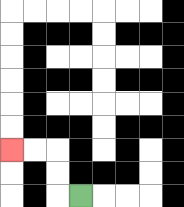{'start': '[3, 8]', 'end': '[0, 6]', 'path_directions': 'L,U,U,L,L', 'path_coordinates': '[[3, 8], [2, 8], [2, 7], [2, 6], [1, 6], [0, 6]]'}